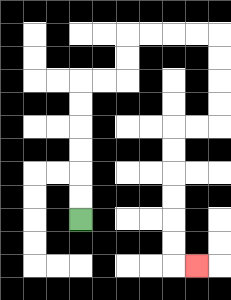{'start': '[3, 9]', 'end': '[8, 11]', 'path_directions': 'U,U,U,U,U,U,R,R,U,U,R,R,R,R,D,D,D,D,L,L,D,D,D,D,D,D,R', 'path_coordinates': '[[3, 9], [3, 8], [3, 7], [3, 6], [3, 5], [3, 4], [3, 3], [4, 3], [5, 3], [5, 2], [5, 1], [6, 1], [7, 1], [8, 1], [9, 1], [9, 2], [9, 3], [9, 4], [9, 5], [8, 5], [7, 5], [7, 6], [7, 7], [7, 8], [7, 9], [7, 10], [7, 11], [8, 11]]'}